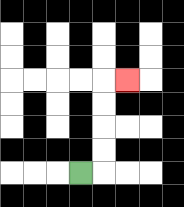{'start': '[3, 7]', 'end': '[5, 3]', 'path_directions': 'R,U,U,U,U,R', 'path_coordinates': '[[3, 7], [4, 7], [4, 6], [4, 5], [4, 4], [4, 3], [5, 3]]'}